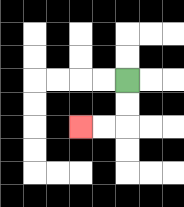{'start': '[5, 3]', 'end': '[3, 5]', 'path_directions': 'D,D,L,L', 'path_coordinates': '[[5, 3], [5, 4], [5, 5], [4, 5], [3, 5]]'}